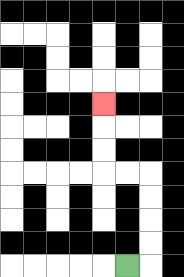{'start': '[5, 11]', 'end': '[4, 4]', 'path_directions': 'R,U,U,U,U,L,L,U,U,U', 'path_coordinates': '[[5, 11], [6, 11], [6, 10], [6, 9], [6, 8], [6, 7], [5, 7], [4, 7], [4, 6], [4, 5], [4, 4]]'}